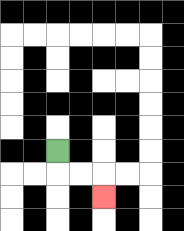{'start': '[2, 6]', 'end': '[4, 8]', 'path_directions': 'D,R,R,D', 'path_coordinates': '[[2, 6], [2, 7], [3, 7], [4, 7], [4, 8]]'}